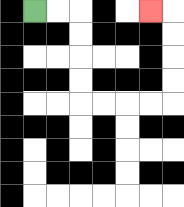{'start': '[1, 0]', 'end': '[6, 0]', 'path_directions': 'R,R,D,D,D,D,R,R,R,R,U,U,U,U,L', 'path_coordinates': '[[1, 0], [2, 0], [3, 0], [3, 1], [3, 2], [3, 3], [3, 4], [4, 4], [5, 4], [6, 4], [7, 4], [7, 3], [7, 2], [7, 1], [7, 0], [6, 0]]'}